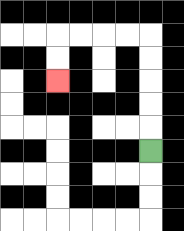{'start': '[6, 6]', 'end': '[2, 3]', 'path_directions': 'U,U,U,U,U,L,L,L,L,D,D', 'path_coordinates': '[[6, 6], [6, 5], [6, 4], [6, 3], [6, 2], [6, 1], [5, 1], [4, 1], [3, 1], [2, 1], [2, 2], [2, 3]]'}